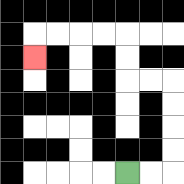{'start': '[5, 7]', 'end': '[1, 2]', 'path_directions': 'R,R,U,U,U,U,L,L,U,U,L,L,L,L,D', 'path_coordinates': '[[5, 7], [6, 7], [7, 7], [7, 6], [7, 5], [7, 4], [7, 3], [6, 3], [5, 3], [5, 2], [5, 1], [4, 1], [3, 1], [2, 1], [1, 1], [1, 2]]'}